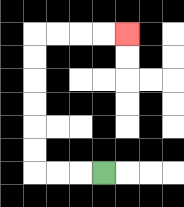{'start': '[4, 7]', 'end': '[5, 1]', 'path_directions': 'L,L,L,U,U,U,U,U,U,R,R,R,R', 'path_coordinates': '[[4, 7], [3, 7], [2, 7], [1, 7], [1, 6], [1, 5], [1, 4], [1, 3], [1, 2], [1, 1], [2, 1], [3, 1], [4, 1], [5, 1]]'}